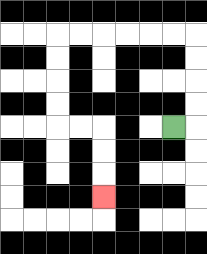{'start': '[7, 5]', 'end': '[4, 8]', 'path_directions': 'R,U,U,U,U,L,L,L,L,L,L,D,D,D,D,R,R,D,D,D', 'path_coordinates': '[[7, 5], [8, 5], [8, 4], [8, 3], [8, 2], [8, 1], [7, 1], [6, 1], [5, 1], [4, 1], [3, 1], [2, 1], [2, 2], [2, 3], [2, 4], [2, 5], [3, 5], [4, 5], [4, 6], [4, 7], [4, 8]]'}